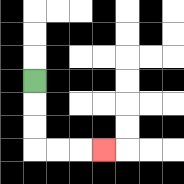{'start': '[1, 3]', 'end': '[4, 6]', 'path_directions': 'D,D,D,R,R,R', 'path_coordinates': '[[1, 3], [1, 4], [1, 5], [1, 6], [2, 6], [3, 6], [4, 6]]'}